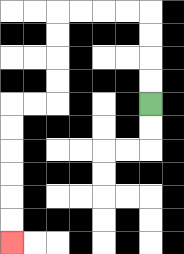{'start': '[6, 4]', 'end': '[0, 10]', 'path_directions': 'U,U,U,U,L,L,L,L,D,D,D,D,L,L,D,D,D,D,D,D', 'path_coordinates': '[[6, 4], [6, 3], [6, 2], [6, 1], [6, 0], [5, 0], [4, 0], [3, 0], [2, 0], [2, 1], [2, 2], [2, 3], [2, 4], [1, 4], [0, 4], [0, 5], [0, 6], [0, 7], [0, 8], [0, 9], [0, 10]]'}